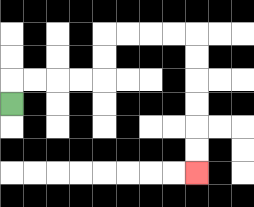{'start': '[0, 4]', 'end': '[8, 7]', 'path_directions': 'U,R,R,R,R,U,U,R,R,R,R,D,D,D,D,D,D', 'path_coordinates': '[[0, 4], [0, 3], [1, 3], [2, 3], [3, 3], [4, 3], [4, 2], [4, 1], [5, 1], [6, 1], [7, 1], [8, 1], [8, 2], [8, 3], [8, 4], [8, 5], [8, 6], [8, 7]]'}